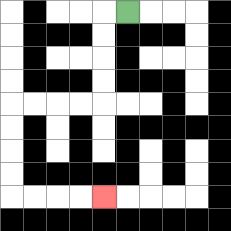{'start': '[5, 0]', 'end': '[4, 8]', 'path_directions': 'L,D,D,D,D,L,L,L,L,D,D,D,D,R,R,R,R', 'path_coordinates': '[[5, 0], [4, 0], [4, 1], [4, 2], [4, 3], [4, 4], [3, 4], [2, 4], [1, 4], [0, 4], [0, 5], [0, 6], [0, 7], [0, 8], [1, 8], [2, 8], [3, 8], [4, 8]]'}